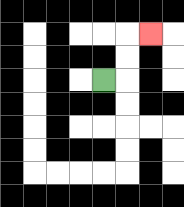{'start': '[4, 3]', 'end': '[6, 1]', 'path_directions': 'R,U,U,R', 'path_coordinates': '[[4, 3], [5, 3], [5, 2], [5, 1], [6, 1]]'}